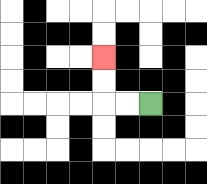{'start': '[6, 4]', 'end': '[4, 2]', 'path_directions': 'L,L,U,U', 'path_coordinates': '[[6, 4], [5, 4], [4, 4], [4, 3], [4, 2]]'}